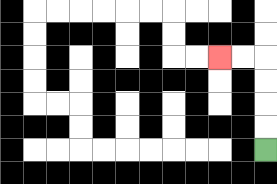{'start': '[11, 6]', 'end': '[9, 2]', 'path_directions': 'U,U,U,U,L,L', 'path_coordinates': '[[11, 6], [11, 5], [11, 4], [11, 3], [11, 2], [10, 2], [9, 2]]'}